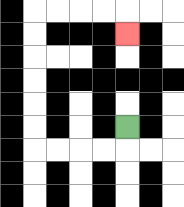{'start': '[5, 5]', 'end': '[5, 1]', 'path_directions': 'D,L,L,L,L,U,U,U,U,U,U,R,R,R,R,D', 'path_coordinates': '[[5, 5], [5, 6], [4, 6], [3, 6], [2, 6], [1, 6], [1, 5], [1, 4], [1, 3], [1, 2], [1, 1], [1, 0], [2, 0], [3, 0], [4, 0], [5, 0], [5, 1]]'}